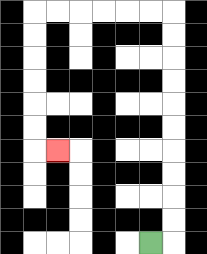{'start': '[6, 10]', 'end': '[2, 6]', 'path_directions': 'R,U,U,U,U,U,U,U,U,U,U,L,L,L,L,L,L,D,D,D,D,D,D,R', 'path_coordinates': '[[6, 10], [7, 10], [7, 9], [7, 8], [7, 7], [7, 6], [7, 5], [7, 4], [7, 3], [7, 2], [7, 1], [7, 0], [6, 0], [5, 0], [4, 0], [3, 0], [2, 0], [1, 0], [1, 1], [1, 2], [1, 3], [1, 4], [1, 5], [1, 6], [2, 6]]'}